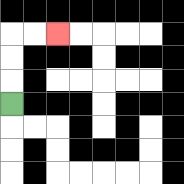{'start': '[0, 4]', 'end': '[2, 1]', 'path_directions': 'U,U,U,R,R', 'path_coordinates': '[[0, 4], [0, 3], [0, 2], [0, 1], [1, 1], [2, 1]]'}